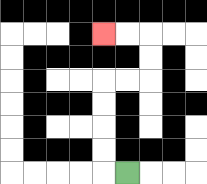{'start': '[5, 7]', 'end': '[4, 1]', 'path_directions': 'L,U,U,U,U,R,R,U,U,L,L', 'path_coordinates': '[[5, 7], [4, 7], [4, 6], [4, 5], [4, 4], [4, 3], [5, 3], [6, 3], [6, 2], [6, 1], [5, 1], [4, 1]]'}